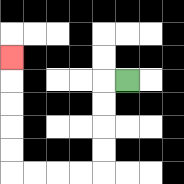{'start': '[5, 3]', 'end': '[0, 2]', 'path_directions': 'L,D,D,D,D,L,L,L,L,U,U,U,U,U', 'path_coordinates': '[[5, 3], [4, 3], [4, 4], [4, 5], [4, 6], [4, 7], [3, 7], [2, 7], [1, 7], [0, 7], [0, 6], [0, 5], [0, 4], [0, 3], [0, 2]]'}